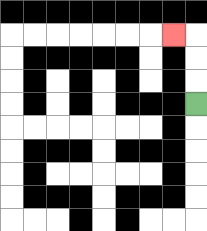{'start': '[8, 4]', 'end': '[7, 1]', 'path_directions': 'U,U,U,L', 'path_coordinates': '[[8, 4], [8, 3], [8, 2], [8, 1], [7, 1]]'}